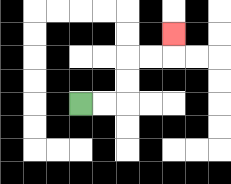{'start': '[3, 4]', 'end': '[7, 1]', 'path_directions': 'R,R,U,U,R,R,U', 'path_coordinates': '[[3, 4], [4, 4], [5, 4], [5, 3], [5, 2], [6, 2], [7, 2], [7, 1]]'}